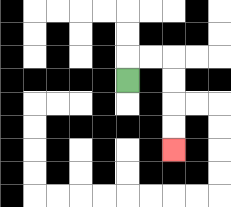{'start': '[5, 3]', 'end': '[7, 6]', 'path_directions': 'U,R,R,D,D,D,D', 'path_coordinates': '[[5, 3], [5, 2], [6, 2], [7, 2], [7, 3], [7, 4], [7, 5], [7, 6]]'}